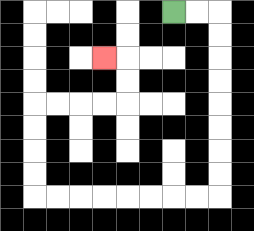{'start': '[7, 0]', 'end': '[4, 2]', 'path_directions': 'R,R,D,D,D,D,D,D,D,D,L,L,L,L,L,L,L,L,U,U,U,U,R,R,R,R,U,U,L', 'path_coordinates': '[[7, 0], [8, 0], [9, 0], [9, 1], [9, 2], [9, 3], [9, 4], [9, 5], [9, 6], [9, 7], [9, 8], [8, 8], [7, 8], [6, 8], [5, 8], [4, 8], [3, 8], [2, 8], [1, 8], [1, 7], [1, 6], [1, 5], [1, 4], [2, 4], [3, 4], [4, 4], [5, 4], [5, 3], [5, 2], [4, 2]]'}